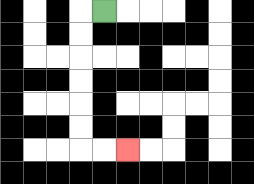{'start': '[4, 0]', 'end': '[5, 6]', 'path_directions': 'L,D,D,D,D,D,D,R,R', 'path_coordinates': '[[4, 0], [3, 0], [3, 1], [3, 2], [3, 3], [3, 4], [3, 5], [3, 6], [4, 6], [5, 6]]'}